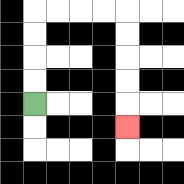{'start': '[1, 4]', 'end': '[5, 5]', 'path_directions': 'U,U,U,U,R,R,R,R,D,D,D,D,D', 'path_coordinates': '[[1, 4], [1, 3], [1, 2], [1, 1], [1, 0], [2, 0], [3, 0], [4, 0], [5, 0], [5, 1], [5, 2], [5, 3], [5, 4], [5, 5]]'}